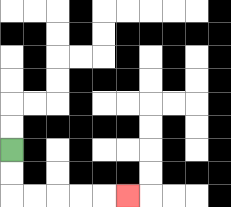{'start': '[0, 6]', 'end': '[5, 8]', 'path_directions': 'D,D,R,R,R,R,R', 'path_coordinates': '[[0, 6], [0, 7], [0, 8], [1, 8], [2, 8], [3, 8], [4, 8], [5, 8]]'}